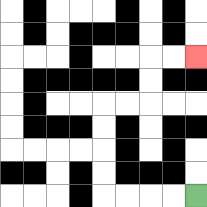{'start': '[8, 8]', 'end': '[8, 2]', 'path_directions': 'L,L,L,L,U,U,U,U,R,R,U,U,R,R', 'path_coordinates': '[[8, 8], [7, 8], [6, 8], [5, 8], [4, 8], [4, 7], [4, 6], [4, 5], [4, 4], [5, 4], [6, 4], [6, 3], [6, 2], [7, 2], [8, 2]]'}